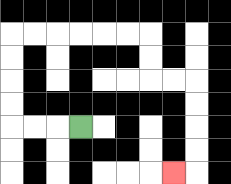{'start': '[3, 5]', 'end': '[7, 7]', 'path_directions': 'L,L,L,U,U,U,U,R,R,R,R,R,R,D,D,R,R,D,D,D,D,L', 'path_coordinates': '[[3, 5], [2, 5], [1, 5], [0, 5], [0, 4], [0, 3], [0, 2], [0, 1], [1, 1], [2, 1], [3, 1], [4, 1], [5, 1], [6, 1], [6, 2], [6, 3], [7, 3], [8, 3], [8, 4], [8, 5], [8, 6], [8, 7], [7, 7]]'}